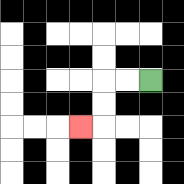{'start': '[6, 3]', 'end': '[3, 5]', 'path_directions': 'L,L,D,D,L', 'path_coordinates': '[[6, 3], [5, 3], [4, 3], [4, 4], [4, 5], [3, 5]]'}